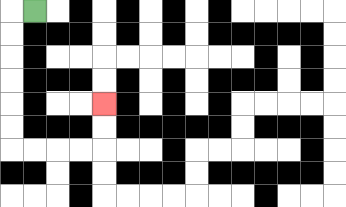{'start': '[1, 0]', 'end': '[4, 4]', 'path_directions': 'L,D,D,D,D,D,D,R,R,R,R,U,U', 'path_coordinates': '[[1, 0], [0, 0], [0, 1], [0, 2], [0, 3], [0, 4], [0, 5], [0, 6], [1, 6], [2, 6], [3, 6], [4, 6], [4, 5], [4, 4]]'}